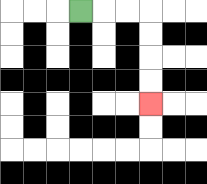{'start': '[3, 0]', 'end': '[6, 4]', 'path_directions': 'R,R,R,D,D,D,D', 'path_coordinates': '[[3, 0], [4, 0], [5, 0], [6, 0], [6, 1], [6, 2], [6, 3], [6, 4]]'}